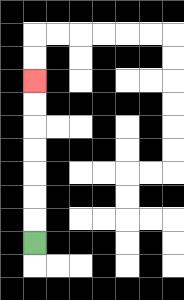{'start': '[1, 10]', 'end': '[1, 3]', 'path_directions': 'U,U,U,U,U,U,U', 'path_coordinates': '[[1, 10], [1, 9], [1, 8], [1, 7], [1, 6], [1, 5], [1, 4], [1, 3]]'}